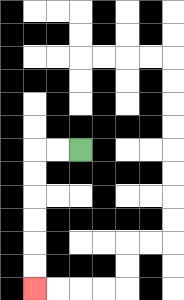{'start': '[3, 6]', 'end': '[1, 12]', 'path_directions': 'L,L,D,D,D,D,D,D', 'path_coordinates': '[[3, 6], [2, 6], [1, 6], [1, 7], [1, 8], [1, 9], [1, 10], [1, 11], [1, 12]]'}